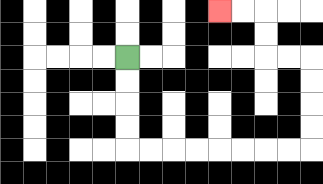{'start': '[5, 2]', 'end': '[9, 0]', 'path_directions': 'D,D,D,D,R,R,R,R,R,R,R,R,U,U,U,U,L,L,U,U,L,L', 'path_coordinates': '[[5, 2], [5, 3], [5, 4], [5, 5], [5, 6], [6, 6], [7, 6], [8, 6], [9, 6], [10, 6], [11, 6], [12, 6], [13, 6], [13, 5], [13, 4], [13, 3], [13, 2], [12, 2], [11, 2], [11, 1], [11, 0], [10, 0], [9, 0]]'}